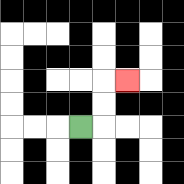{'start': '[3, 5]', 'end': '[5, 3]', 'path_directions': 'R,U,U,R', 'path_coordinates': '[[3, 5], [4, 5], [4, 4], [4, 3], [5, 3]]'}